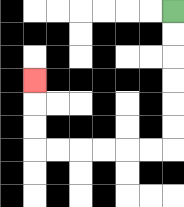{'start': '[7, 0]', 'end': '[1, 3]', 'path_directions': 'D,D,D,D,D,D,L,L,L,L,L,L,U,U,U', 'path_coordinates': '[[7, 0], [7, 1], [7, 2], [7, 3], [7, 4], [7, 5], [7, 6], [6, 6], [5, 6], [4, 6], [3, 6], [2, 6], [1, 6], [1, 5], [1, 4], [1, 3]]'}